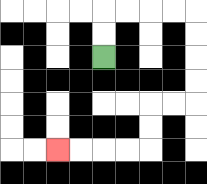{'start': '[4, 2]', 'end': '[2, 6]', 'path_directions': 'U,U,R,R,R,R,D,D,D,D,L,L,D,D,L,L,L,L', 'path_coordinates': '[[4, 2], [4, 1], [4, 0], [5, 0], [6, 0], [7, 0], [8, 0], [8, 1], [8, 2], [8, 3], [8, 4], [7, 4], [6, 4], [6, 5], [6, 6], [5, 6], [4, 6], [3, 6], [2, 6]]'}